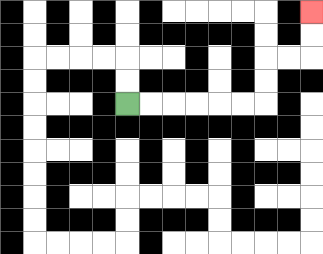{'start': '[5, 4]', 'end': '[13, 0]', 'path_directions': 'R,R,R,R,R,R,U,U,R,R,U,U', 'path_coordinates': '[[5, 4], [6, 4], [7, 4], [8, 4], [9, 4], [10, 4], [11, 4], [11, 3], [11, 2], [12, 2], [13, 2], [13, 1], [13, 0]]'}